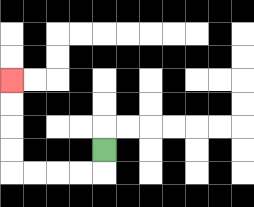{'start': '[4, 6]', 'end': '[0, 3]', 'path_directions': 'D,L,L,L,L,U,U,U,U', 'path_coordinates': '[[4, 6], [4, 7], [3, 7], [2, 7], [1, 7], [0, 7], [0, 6], [0, 5], [0, 4], [0, 3]]'}